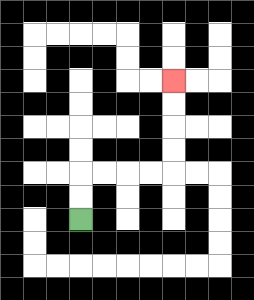{'start': '[3, 9]', 'end': '[7, 3]', 'path_directions': 'U,U,R,R,R,R,U,U,U,U', 'path_coordinates': '[[3, 9], [3, 8], [3, 7], [4, 7], [5, 7], [6, 7], [7, 7], [7, 6], [7, 5], [7, 4], [7, 3]]'}